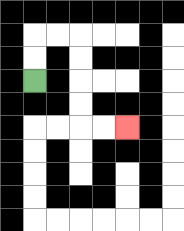{'start': '[1, 3]', 'end': '[5, 5]', 'path_directions': 'U,U,R,R,D,D,D,D,R,R', 'path_coordinates': '[[1, 3], [1, 2], [1, 1], [2, 1], [3, 1], [3, 2], [3, 3], [3, 4], [3, 5], [4, 5], [5, 5]]'}